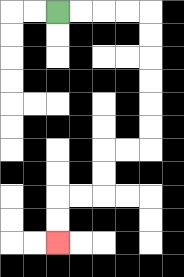{'start': '[2, 0]', 'end': '[2, 10]', 'path_directions': 'R,R,R,R,D,D,D,D,D,D,L,L,D,D,L,L,D,D', 'path_coordinates': '[[2, 0], [3, 0], [4, 0], [5, 0], [6, 0], [6, 1], [6, 2], [6, 3], [6, 4], [6, 5], [6, 6], [5, 6], [4, 6], [4, 7], [4, 8], [3, 8], [2, 8], [2, 9], [2, 10]]'}